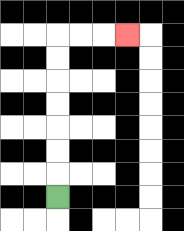{'start': '[2, 8]', 'end': '[5, 1]', 'path_directions': 'U,U,U,U,U,U,U,R,R,R', 'path_coordinates': '[[2, 8], [2, 7], [2, 6], [2, 5], [2, 4], [2, 3], [2, 2], [2, 1], [3, 1], [4, 1], [5, 1]]'}